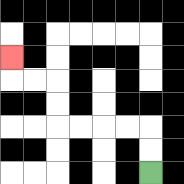{'start': '[6, 7]', 'end': '[0, 2]', 'path_directions': 'U,U,L,L,L,L,U,U,L,L,U', 'path_coordinates': '[[6, 7], [6, 6], [6, 5], [5, 5], [4, 5], [3, 5], [2, 5], [2, 4], [2, 3], [1, 3], [0, 3], [0, 2]]'}